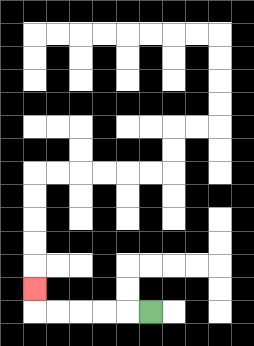{'start': '[6, 13]', 'end': '[1, 12]', 'path_directions': 'L,L,L,L,L,U', 'path_coordinates': '[[6, 13], [5, 13], [4, 13], [3, 13], [2, 13], [1, 13], [1, 12]]'}